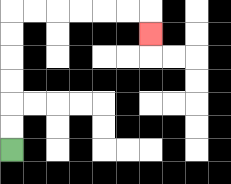{'start': '[0, 6]', 'end': '[6, 1]', 'path_directions': 'U,U,U,U,U,U,R,R,R,R,R,R,D', 'path_coordinates': '[[0, 6], [0, 5], [0, 4], [0, 3], [0, 2], [0, 1], [0, 0], [1, 0], [2, 0], [3, 0], [4, 0], [5, 0], [6, 0], [6, 1]]'}